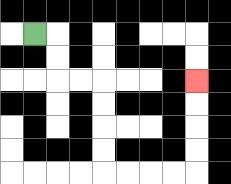{'start': '[1, 1]', 'end': '[8, 3]', 'path_directions': 'R,D,D,R,R,D,D,D,D,R,R,R,R,U,U,U,U', 'path_coordinates': '[[1, 1], [2, 1], [2, 2], [2, 3], [3, 3], [4, 3], [4, 4], [4, 5], [4, 6], [4, 7], [5, 7], [6, 7], [7, 7], [8, 7], [8, 6], [8, 5], [8, 4], [8, 3]]'}